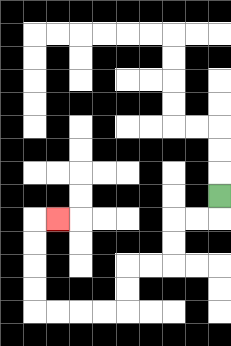{'start': '[9, 8]', 'end': '[2, 9]', 'path_directions': 'D,L,L,D,D,L,L,D,D,L,L,L,L,U,U,U,U,R', 'path_coordinates': '[[9, 8], [9, 9], [8, 9], [7, 9], [7, 10], [7, 11], [6, 11], [5, 11], [5, 12], [5, 13], [4, 13], [3, 13], [2, 13], [1, 13], [1, 12], [1, 11], [1, 10], [1, 9], [2, 9]]'}